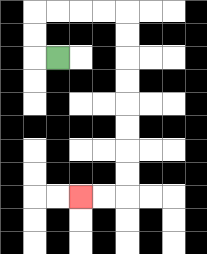{'start': '[2, 2]', 'end': '[3, 8]', 'path_directions': 'L,U,U,R,R,R,R,D,D,D,D,D,D,D,D,L,L', 'path_coordinates': '[[2, 2], [1, 2], [1, 1], [1, 0], [2, 0], [3, 0], [4, 0], [5, 0], [5, 1], [5, 2], [5, 3], [5, 4], [5, 5], [5, 6], [5, 7], [5, 8], [4, 8], [3, 8]]'}